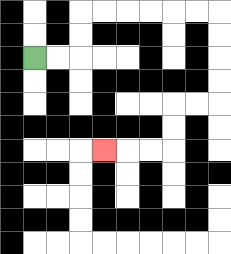{'start': '[1, 2]', 'end': '[4, 6]', 'path_directions': 'R,R,U,U,R,R,R,R,R,R,D,D,D,D,L,L,D,D,L,L,L', 'path_coordinates': '[[1, 2], [2, 2], [3, 2], [3, 1], [3, 0], [4, 0], [5, 0], [6, 0], [7, 0], [8, 0], [9, 0], [9, 1], [9, 2], [9, 3], [9, 4], [8, 4], [7, 4], [7, 5], [7, 6], [6, 6], [5, 6], [4, 6]]'}